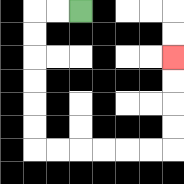{'start': '[3, 0]', 'end': '[7, 2]', 'path_directions': 'L,L,D,D,D,D,D,D,R,R,R,R,R,R,U,U,U,U', 'path_coordinates': '[[3, 0], [2, 0], [1, 0], [1, 1], [1, 2], [1, 3], [1, 4], [1, 5], [1, 6], [2, 6], [3, 6], [4, 6], [5, 6], [6, 6], [7, 6], [7, 5], [7, 4], [7, 3], [7, 2]]'}